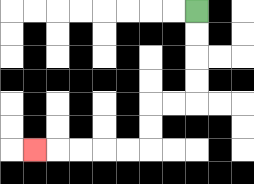{'start': '[8, 0]', 'end': '[1, 6]', 'path_directions': 'D,D,D,D,L,L,D,D,L,L,L,L,L', 'path_coordinates': '[[8, 0], [8, 1], [8, 2], [8, 3], [8, 4], [7, 4], [6, 4], [6, 5], [6, 6], [5, 6], [4, 6], [3, 6], [2, 6], [1, 6]]'}